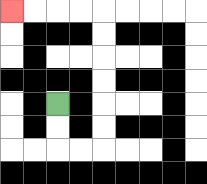{'start': '[2, 4]', 'end': '[0, 0]', 'path_directions': 'D,D,R,R,U,U,U,U,U,U,L,L,L,L', 'path_coordinates': '[[2, 4], [2, 5], [2, 6], [3, 6], [4, 6], [4, 5], [4, 4], [4, 3], [4, 2], [4, 1], [4, 0], [3, 0], [2, 0], [1, 0], [0, 0]]'}